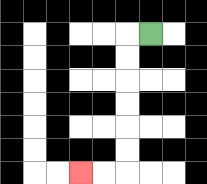{'start': '[6, 1]', 'end': '[3, 7]', 'path_directions': 'L,D,D,D,D,D,D,L,L', 'path_coordinates': '[[6, 1], [5, 1], [5, 2], [5, 3], [5, 4], [5, 5], [5, 6], [5, 7], [4, 7], [3, 7]]'}